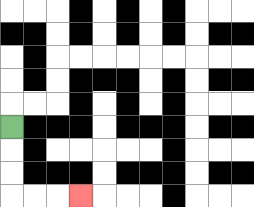{'start': '[0, 5]', 'end': '[3, 8]', 'path_directions': 'D,D,D,R,R,R', 'path_coordinates': '[[0, 5], [0, 6], [0, 7], [0, 8], [1, 8], [2, 8], [3, 8]]'}